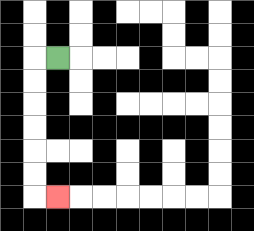{'start': '[2, 2]', 'end': '[2, 8]', 'path_directions': 'L,D,D,D,D,D,D,R', 'path_coordinates': '[[2, 2], [1, 2], [1, 3], [1, 4], [1, 5], [1, 6], [1, 7], [1, 8], [2, 8]]'}